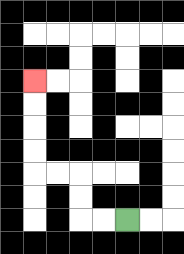{'start': '[5, 9]', 'end': '[1, 3]', 'path_directions': 'L,L,U,U,L,L,U,U,U,U', 'path_coordinates': '[[5, 9], [4, 9], [3, 9], [3, 8], [3, 7], [2, 7], [1, 7], [1, 6], [1, 5], [1, 4], [1, 3]]'}